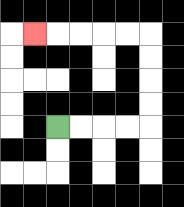{'start': '[2, 5]', 'end': '[1, 1]', 'path_directions': 'R,R,R,R,U,U,U,U,L,L,L,L,L', 'path_coordinates': '[[2, 5], [3, 5], [4, 5], [5, 5], [6, 5], [6, 4], [6, 3], [6, 2], [6, 1], [5, 1], [4, 1], [3, 1], [2, 1], [1, 1]]'}